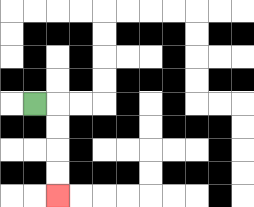{'start': '[1, 4]', 'end': '[2, 8]', 'path_directions': 'R,D,D,D,D', 'path_coordinates': '[[1, 4], [2, 4], [2, 5], [2, 6], [2, 7], [2, 8]]'}